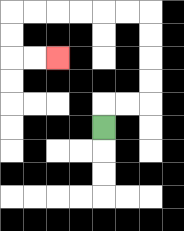{'start': '[4, 5]', 'end': '[2, 2]', 'path_directions': 'U,R,R,U,U,U,U,L,L,L,L,L,L,D,D,R,R', 'path_coordinates': '[[4, 5], [4, 4], [5, 4], [6, 4], [6, 3], [6, 2], [6, 1], [6, 0], [5, 0], [4, 0], [3, 0], [2, 0], [1, 0], [0, 0], [0, 1], [0, 2], [1, 2], [2, 2]]'}